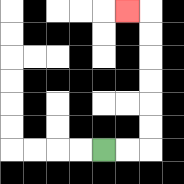{'start': '[4, 6]', 'end': '[5, 0]', 'path_directions': 'R,R,U,U,U,U,U,U,L', 'path_coordinates': '[[4, 6], [5, 6], [6, 6], [6, 5], [6, 4], [6, 3], [6, 2], [6, 1], [6, 0], [5, 0]]'}